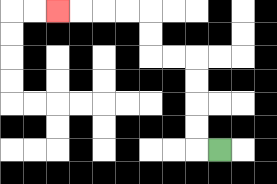{'start': '[9, 6]', 'end': '[2, 0]', 'path_directions': 'L,U,U,U,U,L,L,U,U,L,L,L,L', 'path_coordinates': '[[9, 6], [8, 6], [8, 5], [8, 4], [8, 3], [8, 2], [7, 2], [6, 2], [6, 1], [6, 0], [5, 0], [4, 0], [3, 0], [2, 0]]'}